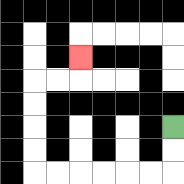{'start': '[7, 5]', 'end': '[3, 2]', 'path_directions': 'D,D,L,L,L,L,L,L,U,U,U,U,R,R,U', 'path_coordinates': '[[7, 5], [7, 6], [7, 7], [6, 7], [5, 7], [4, 7], [3, 7], [2, 7], [1, 7], [1, 6], [1, 5], [1, 4], [1, 3], [2, 3], [3, 3], [3, 2]]'}